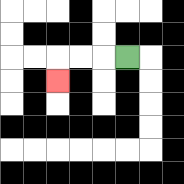{'start': '[5, 2]', 'end': '[2, 3]', 'path_directions': 'L,L,L,D', 'path_coordinates': '[[5, 2], [4, 2], [3, 2], [2, 2], [2, 3]]'}